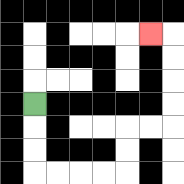{'start': '[1, 4]', 'end': '[6, 1]', 'path_directions': 'D,D,D,R,R,R,R,U,U,R,R,U,U,U,U,L', 'path_coordinates': '[[1, 4], [1, 5], [1, 6], [1, 7], [2, 7], [3, 7], [4, 7], [5, 7], [5, 6], [5, 5], [6, 5], [7, 5], [7, 4], [7, 3], [7, 2], [7, 1], [6, 1]]'}